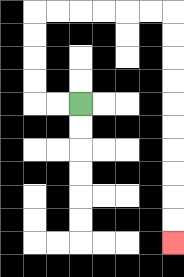{'start': '[3, 4]', 'end': '[7, 10]', 'path_directions': 'L,L,U,U,U,U,R,R,R,R,R,R,D,D,D,D,D,D,D,D,D,D', 'path_coordinates': '[[3, 4], [2, 4], [1, 4], [1, 3], [1, 2], [1, 1], [1, 0], [2, 0], [3, 0], [4, 0], [5, 0], [6, 0], [7, 0], [7, 1], [7, 2], [7, 3], [7, 4], [7, 5], [7, 6], [7, 7], [7, 8], [7, 9], [7, 10]]'}